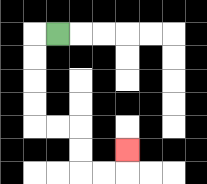{'start': '[2, 1]', 'end': '[5, 6]', 'path_directions': 'L,D,D,D,D,R,R,D,D,R,R,U', 'path_coordinates': '[[2, 1], [1, 1], [1, 2], [1, 3], [1, 4], [1, 5], [2, 5], [3, 5], [3, 6], [3, 7], [4, 7], [5, 7], [5, 6]]'}